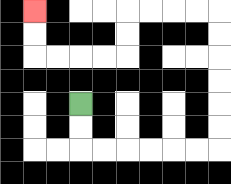{'start': '[3, 4]', 'end': '[1, 0]', 'path_directions': 'D,D,R,R,R,R,R,R,U,U,U,U,U,U,L,L,L,L,D,D,L,L,L,L,U,U', 'path_coordinates': '[[3, 4], [3, 5], [3, 6], [4, 6], [5, 6], [6, 6], [7, 6], [8, 6], [9, 6], [9, 5], [9, 4], [9, 3], [9, 2], [9, 1], [9, 0], [8, 0], [7, 0], [6, 0], [5, 0], [5, 1], [5, 2], [4, 2], [3, 2], [2, 2], [1, 2], [1, 1], [1, 0]]'}